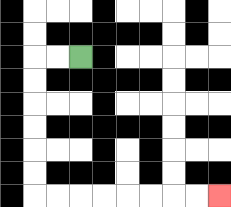{'start': '[3, 2]', 'end': '[9, 8]', 'path_directions': 'L,L,D,D,D,D,D,D,R,R,R,R,R,R,R,R', 'path_coordinates': '[[3, 2], [2, 2], [1, 2], [1, 3], [1, 4], [1, 5], [1, 6], [1, 7], [1, 8], [2, 8], [3, 8], [4, 8], [5, 8], [6, 8], [7, 8], [8, 8], [9, 8]]'}